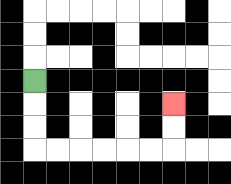{'start': '[1, 3]', 'end': '[7, 4]', 'path_directions': 'D,D,D,R,R,R,R,R,R,U,U', 'path_coordinates': '[[1, 3], [1, 4], [1, 5], [1, 6], [2, 6], [3, 6], [4, 6], [5, 6], [6, 6], [7, 6], [7, 5], [7, 4]]'}